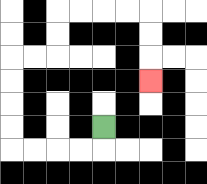{'start': '[4, 5]', 'end': '[6, 3]', 'path_directions': 'D,L,L,L,L,U,U,U,U,R,R,U,U,R,R,R,R,D,D,D', 'path_coordinates': '[[4, 5], [4, 6], [3, 6], [2, 6], [1, 6], [0, 6], [0, 5], [0, 4], [0, 3], [0, 2], [1, 2], [2, 2], [2, 1], [2, 0], [3, 0], [4, 0], [5, 0], [6, 0], [6, 1], [6, 2], [6, 3]]'}